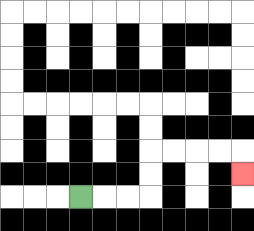{'start': '[3, 8]', 'end': '[10, 7]', 'path_directions': 'R,R,R,U,U,R,R,R,R,D', 'path_coordinates': '[[3, 8], [4, 8], [5, 8], [6, 8], [6, 7], [6, 6], [7, 6], [8, 6], [9, 6], [10, 6], [10, 7]]'}